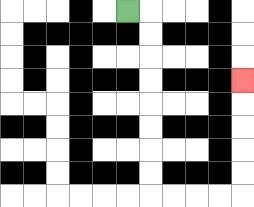{'start': '[5, 0]', 'end': '[10, 3]', 'path_directions': 'R,D,D,D,D,D,D,D,D,R,R,R,R,U,U,U,U,U', 'path_coordinates': '[[5, 0], [6, 0], [6, 1], [6, 2], [6, 3], [6, 4], [6, 5], [6, 6], [6, 7], [6, 8], [7, 8], [8, 8], [9, 8], [10, 8], [10, 7], [10, 6], [10, 5], [10, 4], [10, 3]]'}